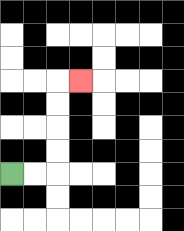{'start': '[0, 7]', 'end': '[3, 3]', 'path_directions': 'R,R,U,U,U,U,R', 'path_coordinates': '[[0, 7], [1, 7], [2, 7], [2, 6], [2, 5], [2, 4], [2, 3], [3, 3]]'}